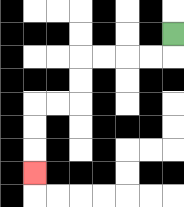{'start': '[7, 1]', 'end': '[1, 7]', 'path_directions': 'D,L,L,L,L,D,D,L,L,D,D,D', 'path_coordinates': '[[7, 1], [7, 2], [6, 2], [5, 2], [4, 2], [3, 2], [3, 3], [3, 4], [2, 4], [1, 4], [1, 5], [1, 6], [1, 7]]'}